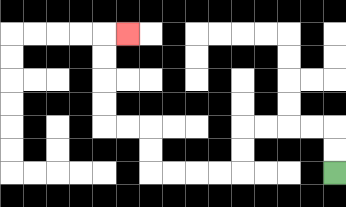{'start': '[14, 7]', 'end': '[5, 1]', 'path_directions': 'U,U,L,L,L,L,D,D,L,L,L,L,U,U,L,L,U,U,U,U,R', 'path_coordinates': '[[14, 7], [14, 6], [14, 5], [13, 5], [12, 5], [11, 5], [10, 5], [10, 6], [10, 7], [9, 7], [8, 7], [7, 7], [6, 7], [6, 6], [6, 5], [5, 5], [4, 5], [4, 4], [4, 3], [4, 2], [4, 1], [5, 1]]'}